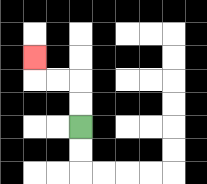{'start': '[3, 5]', 'end': '[1, 2]', 'path_directions': 'U,U,L,L,U', 'path_coordinates': '[[3, 5], [3, 4], [3, 3], [2, 3], [1, 3], [1, 2]]'}